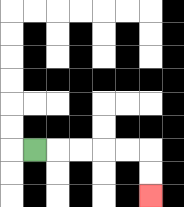{'start': '[1, 6]', 'end': '[6, 8]', 'path_directions': 'R,R,R,R,R,D,D', 'path_coordinates': '[[1, 6], [2, 6], [3, 6], [4, 6], [5, 6], [6, 6], [6, 7], [6, 8]]'}